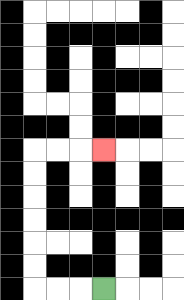{'start': '[4, 12]', 'end': '[4, 6]', 'path_directions': 'L,L,L,U,U,U,U,U,U,R,R,R', 'path_coordinates': '[[4, 12], [3, 12], [2, 12], [1, 12], [1, 11], [1, 10], [1, 9], [1, 8], [1, 7], [1, 6], [2, 6], [3, 6], [4, 6]]'}